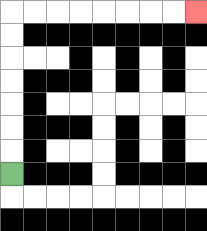{'start': '[0, 7]', 'end': '[8, 0]', 'path_directions': 'U,U,U,U,U,U,U,R,R,R,R,R,R,R,R', 'path_coordinates': '[[0, 7], [0, 6], [0, 5], [0, 4], [0, 3], [0, 2], [0, 1], [0, 0], [1, 0], [2, 0], [3, 0], [4, 0], [5, 0], [6, 0], [7, 0], [8, 0]]'}